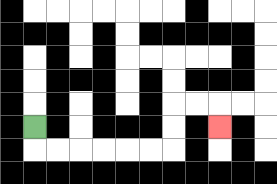{'start': '[1, 5]', 'end': '[9, 5]', 'path_directions': 'D,R,R,R,R,R,R,U,U,R,R,D', 'path_coordinates': '[[1, 5], [1, 6], [2, 6], [3, 6], [4, 6], [5, 6], [6, 6], [7, 6], [7, 5], [7, 4], [8, 4], [9, 4], [9, 5]]'}